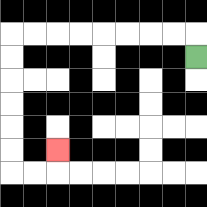{'start': '[8, 2]', 'end': '[2, 6]', 'path_directions': 'U,L,L,L,L,L,L,L,L,D,D,D,D,D,D,R,R,U', 'path_coordinates': '[[8, 2], [8, 1], [7, 1], [6, 1], [5, 1], [4, 1], [3, 1], [2, 1], [1, 1], [0, 1], [0, 2], [0, 3], [0, 4], [0, 5], [0, 6], [0, 7], [1, 7], [2, 7], [2, 6]]'}